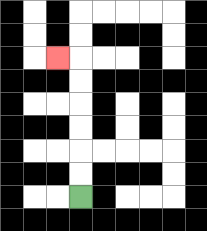{'start': '[3, 8]', 'end': '[2, 2]', 'path_directions': 'U,U,U,U,U,U,L', 'path_coordinates': '[[3, 8], [3, 7], [3, 6], [3, 5], [3, 4], [3, 3], [3, 2], [2, 2]]'}